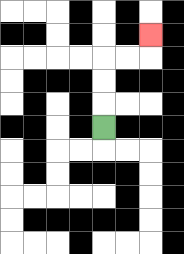{'start': '[4, 5]', 'end': '[6, 1]', 'path_directions': 'U,U,U,R,R,U', 'path_coordinates': '[[4, 5], [4, 4], [4, 3], [4, 2], [5, 2], [6, 2], [6, 1]]'}